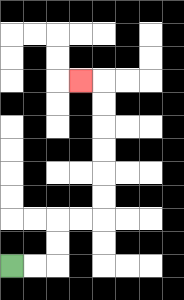{'start': '[0, 11]', 'end': '[3, 3]', 'path_directions': 'R,R,U,U,R,R,U,U,U,U,U,U,L', 'path_coordinates': '[[0, 11], [1, 11], [2, 11], [2, 10], [2, 9], [3, 9], [4, 9], [4, 8], [4, 7], [4, 6], [4, 5], [4, 4], [4, 3], [3, 3]]'}